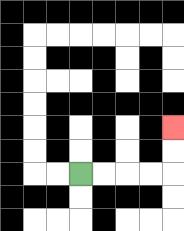{'start': '[3, 7]', 'end': '[7, 5]', 'path_directions': 'R,R,R,R,U,U', 'path_coordinates': '[[3, 7], [4, 7], [5, 7], [6, 7], [7, 7], [7, 6], [7, 5]]'}